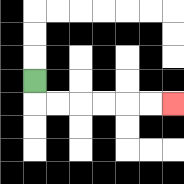{'start': '[1, 3]', 'end': '[7, 4]', 'path_directions': 'D,R,R,R,R,R,R', 'path_coordinates': '[[1, 3], [1, 4], [2, 4], [3, 4], [4, 4], [5, 4], [6, 4], [7, 4]]'}